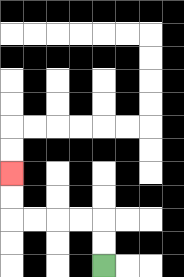{'start': '[4, 11]', 'end': '[0, 7]', 'path_directions': 'U,U,L,L,L,L,U,U', 'path_coordinates': '[[4, 11], [4, 10], [4, 9], [3, 9], [2, 9], [1, 9], [0, 9], [0, 8], [0, 7]]'}